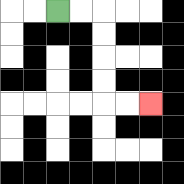{'start': '[2, 0]', 'end': '[6, 4]', 'path_directions': 'R,R,D,D,D,D,R,R', 'path_coordinates': '[[2, 0], [3, 0], [4, 0], [4, 1], [4, 2], [4, 3], [4, 4], [5, 4], [6, 4]]'}